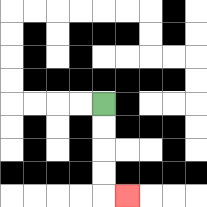{'start': '[4, 4]', 'end': '[5, 8]', 'path_directions': 'D,D,D,D,R', 'path_coordinates': '[[4, 4], [4, 5], [4, 6], [4, 7], [4, 8], [5, 8]]'}